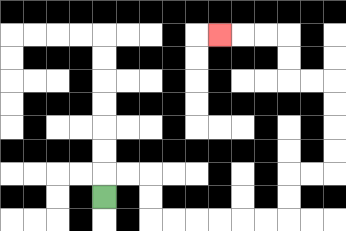{'start': '[4, 8]', 'end': '[9, 1]', 'path_directions': 'U,R,R,D,D,R,R,R,R,R,R,U,U,R,R,U,U,U,U,L,L,U,U,L,L,L', 'path_coordinates': '[[4, 8], [4, 7], [5, 7], [6, 7], [6, 8], [6, 9], [7, 9], [8, 9], [9, 9], [10, 9], [11, 9], [12, 9], [12, 8], [12, 7], [13, 7], [14, 7], [14, 6], [14, 5], [14, 4], [14, 3], [13, 3], [12, 3], [12, 2], [12, 1], [11, 1], [10, 1], [9, 1]]'}